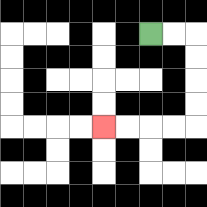{'start': '[6, 1]', 'end': '[4, 5]', 'path_directions': 'R,R,D,D,D,D,L,L,L,L', 'path_coordinates': '[[6, 1], [7, 1], [8, 1], [8, 2], [8, 3], [8, 4], [8, 5], [7, 5], [6, 5], [5, 5], [4, 5]]'}